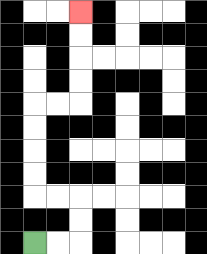{'start': '[1, 10]', 'end': '[3, 0]', 'path_directions': 'R,R,U,U,L,L,U,U,U,U,R,R,U,U,U,U', 'path_coordinates': '[[1, 10], [2, 10], [3, 10], [3, 9], [3, 8], [2, 8], [1, 8], [1, 7], [1, 6], [1, 5], [1, 4], [2, 4], [3, 4], [3, 3], [3, 2], [3, 1], [3, 0]]'}